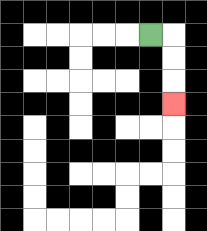{'start': '[6, 1]', 'end': '[7, 4]', 'path_directions': 'R,D,D,D', 'path_coordinates': '[[6, 1], [7, 1], [7, 2], [7, 3], [7, 4]]'}